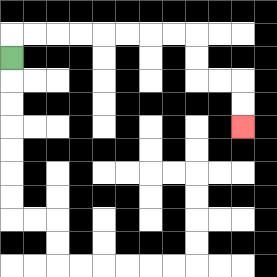{'start': '[0, 2]', 'end': '[10, 5]', 'path_directions': 'U,R,R,R,R,R,R,R,R,D,D,R,R,D,D', 'path_coordinates': '[[0, 2], [0, 1], [1, 1], [2, 1], [3, 1], [4, 1], [5, 1], [6, 1], [7, 1], [8, 1], [8, 2], [8, 3], [9, 3], [10, 3], [10, 4], [10, 5]]'}